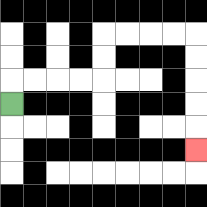{'start': '[0, 4]', 'end': '[8, 6]', 'path_directions': 'U,R,R,R,R,U,U,R,R,R,R,D,D,D,D,D', 'path_coordinates': '[[0, 4], [0, 3], [1, 3], [2, 3], [3, 3], [4, 3], [4, 2], [4, 1], [5, 1], [6, 1], [7, 1], [8, 1], [8, 2], [8, 3], [8, 4], [8, 5], [8, 6]]'}